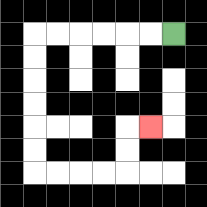{'start': '[7, 1]', 'end': '[6, 5]', 'path_directions': 'L,L,L,L,L,L,D,D,D,D,D,D,R,R,R,R,U,U,R', 'path_coordinates': '[[7, 1], [6, 1], [5, 1], [4, 1], [3, 1], [2, 1], [1, 1], [1, 2], [1, 3], [1, 4], [1, 5], [1, 6], [1, 7], [2, 7], [3, 7], [4, 7], [5, 7], [5, 6], [5, 5], [6, 5]]'}